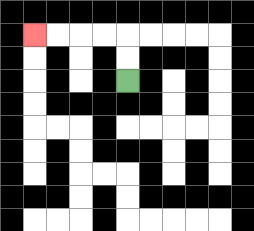{'start': '[5, 3]', 'end': '[1, 1]', 'path_directions': 'U,U,L,L,L,L', 'path_coordinates': '[[5, 3], [5, 2], [5, 1], [4, 1], [3, 1], [2, 1], [1, 1]]'}